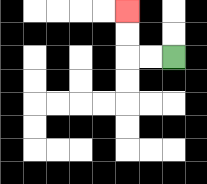{'start': '[7, 2]', 'end': '[5, 0]', 'path_directions': 'L,L,U,U', 'path_coordinates': '[[7, 2], [6, 2], [5, 2], [5, 1], [5, 0]]'}